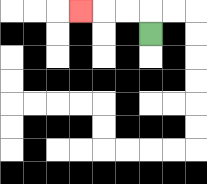{'start': '[6, 1]', 'end': '[3, 0]', 'path_directions': 'U,L,L,L', 'path_coordinates': '[[6, 1], [6, 0], [5, 0], [4, 0], [3, 0]]'}